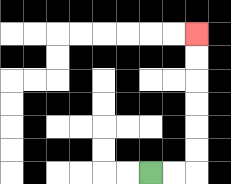{'start': '[6, 7]', 'end': '[8, 1]', 'path_directions': 'R,R,U,U,U,U,U,U', 'path_coordinates': '[[6, 7], [7, 7], [8, 7], [8, 6], [8, 5], [8, 4], [8, 3], [8, 2], [8, 1]]'}